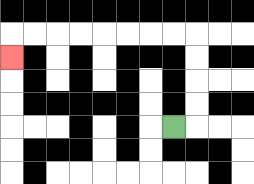{'start': '[7, 5]', 'end': '[0, 2]', 'path_directions': 'R,U,U,U,U,L,L,L,L,L,L,L,L,D', 'path_coordinates': '[[7, 5], [8, 5], [8, 4], [8, 3], [8, 2], [8, 1], [7, 1], [6, 1], [5, 1], [4, 1], [3, 1], [2, 1], [1, 1], [0, 1], [0, 2]]'}